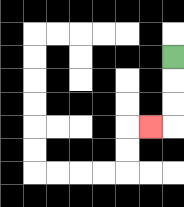{'start': '[7, 2]', 'end': '[6, 5]', 'path_directions': 'D,D,D,L', 'path_coordinates': '[[7, 2], [7, 3], [7, 4], [7, 5], [6, 5]]'}